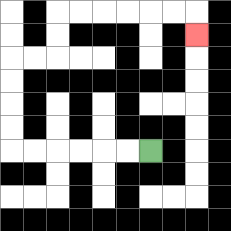{'start': '[6, 6]', 'end': '[8, 1]', 'path_directions': 'L,L,L,L,L,L,U,U,U,U,R,R,U,U,R,R,R,R,R,R,D', 'path_coordinates': '[[6, 6], [5, 6], [4, 6], [3, 6], [2, 6], [1, 6], [0, 6], [0, 5], [0, 4], [0, 3], [0, 2], [1, 2], [2, 2], [2, 1], [2, 0], [3, 0], [4, 0], [5, 0], [6, 0], [7, 0], [8, 0], [8, 1]]'}